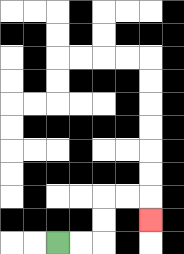{'start': '[2, 10]', 'end': '[6, 9]', 'path_directions': 'R,R,U,U,R,R,D', 'path_coordinates': '[[2, 10], [3, 10], [4, 10], [4, 9], [4, 8], [5, 8], [6, 8], [6, 9]]'}